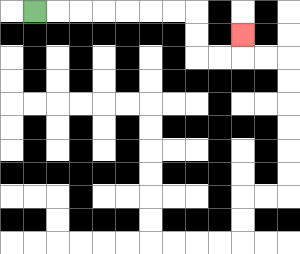{'start': '[1, 0]', 'end': '[10, 1]', 'path_directions': 'R,R,R,R,R,R,R,D,D,R,R,U', 'path_coordinates': '[[1, 0], [2, 0], [3, 0], [4, 0], [5, 0], [6, 0], [7, 0], [8, 0], [8, 1], [8, 2], [9, 2], [10, 2], [10, 1]]'}